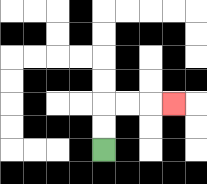{'start': '[4, 6]', 'end': '[7, 4]', 'path_directions': 'U,U,R,R,R', 'path_coordinates': '[[4, 6], [4, 5], [4, 4], [5, 4], [6, 4], [7, 4]]'}